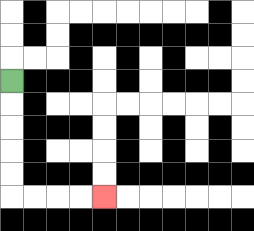{'start': '[0, 3]', 'end': '[4, 8]', 'path_directions': 'D,D,D,D,D,R,R,R,R', 'path_coordinates': '[[0, 3], [0, 4], [0, 5], [0, 6], [0, 7], [0, 8], [1, 8], [2, 8], [3, 8], [4, 8]]'}